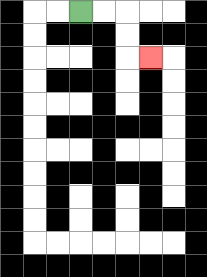{'start': '[3, 0]', 'end': '[6, 2]', 'path_directions': 'R,R,D,D,R', 'path_coordinates': '[[3, 0], [4, 0], [5, 0], [5, 1], [5, 2], [6, 2]]'}